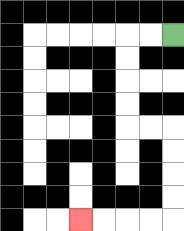{'start': '[7, 1]', 'end': '[3, 9]', 'path_directions': 'L,L,D,D,D,D,R,R,D,D,D,D,L,L,L,L', 'path_coordinates': '[[7, 1], [6, 1], [5, 1], [5, 2], [5, 3], [5, 4], [5, 5], [6, 5], [7, 5], [7, 6], [7, 7], [7, 8], [7, 9], [6, 9], [5, 9], [4, 9], [3, 9]]'}